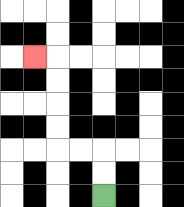{'start': '[4, 8]', 'end': '[1, 2]', 'path_directions': 'U,U,L,L,U,U,U,U,L', 'path_coordinates': '[[4, 8], [4, 7], [4, 6], [3, 6], [2, 6], [2, 5], [2, 4], [2, 3], [2, 2], [1, 2]]'}